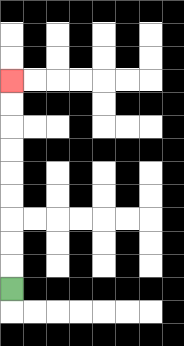{'start': '[0, 12]', 'end': '[0, 3]', 'path_directions': 'U,U,U,U,U,U,U,U,U', 'path_coordinates': '[[0, 12], [0, 11], [0, 10], [0, 9], [0, 8], [0, 7], [0, 6], [0, 5], [0, 4], [0, 3]]'}